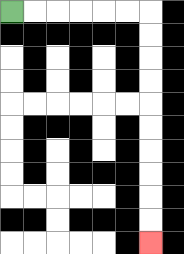{'start': '[0, 0]', 'end': '[6, 10]', 'path_directions': 'R,R,R,R,R,R,D,D,D,D,D,D,D,D,D,D', 'path_coordinates': '[[0, 0], [1, 0], [2, 0], [3, 0], [4, 0], [5, 0], [6, 0], [6, 1], [6, 2], [6, 3], [6, 4], [6, 5], [6, 6], [6, 7], [6, 8], [6, 9], [6, 10]]'}